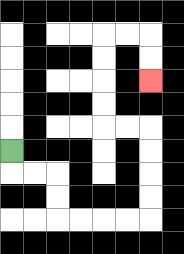{'start': '[0, 6]', 'end': '[6, 3]', 'path_directions': 'D,R,R,D,D,R,R,R,R,U,U,U,U,L,L,U,U,U,U,R,R,D,D', 'path_coordinates': '[[0, 6], [0, 7], [1, 7], [2, 7], [2, 8], [2, 9], [3, 9], [4, 9], [5, 9], [6, 9], [6, 8], [6, 7], [6, 6], [6, 5], [5, 5], [4, 5], [4, 4], [4, 3], [4, 2], [4, 1], [5, 1], [6, 1], [6, 2], [6, 3]]'}